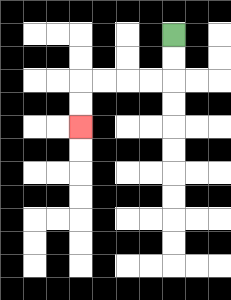{'start': '[7, 1]', 'end': '[3, 5]', 'path_directions': 'D,D,L,L,L,L,D,D', 'path_coordinates': '[[7, 1], [7, 2], [7, 3], [6, 3], [5, 3], [4, 3], [3, 3], [3, 4], [3, 5]]'}